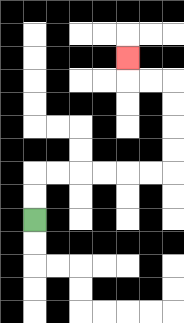{'start': '[1, 9]', 'end': '[5, 2]', 'path_directions': 'U,U,R,R,R,R,R,R,U,U,U,U,L,L,U', 'path_coordinates': '[[1, 9], [1, 8], [1, 7], [2, 7], [3, 7], [4, 7], [5, 7], [6, 7], [7, 7], [7, 6], [7, 5], [7, 4], [7, 3], [6, 3], [5, 3], [5, 2]]'}